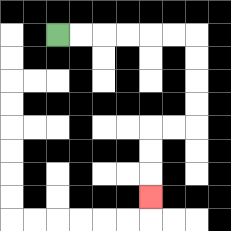{'start': '[2, 1]', 'end': '[6, 8]', 'path_directions': 'R,R,R,R,R,R,D,D,D,D,L,L,D,D,D', 'path_coordinates': '[[2, 1], [3, 1], [4, 1], [5, 1], [6, 1], [7, 1], [8, 1], [8, 2], [8, 3], [8, 4], [8, 5], [7, 5], [6, 5], [6, 6], [6, 7], [6, 8]]'}